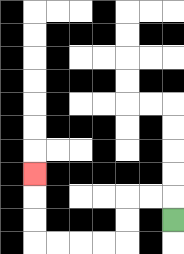{'start': '[7, 9]', 'end': '[1, 7]', 'path_directions': 'U,L,L,D,D,L,L,L,L,U,U,U', 'path_coordinates': '[[7, 9], [7, 8], [6, 8], [5, 8], [5, 9], [5, 10], [4, 10], [3, 10], [2, 10], [1, 10], [1, 9], [1, 8], [1, 7]]'}